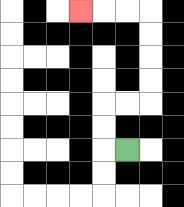{'start': '[5, 6]', 'end': '[3, 0]', 'path_directions': 'L,U,U,R,R,U,U,U,U,L,L,L', 'path_coordinates': '[[5, 6], [4, 6], [4, 5], [4, 4], [5, 4], [6, 4], [6, 3], [6, 2], [6, 1], [6, 0], [5, 0], [4, 0], [3, 0]]'}